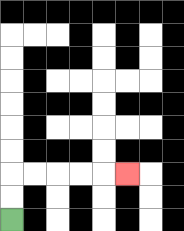{'start': '[0, 9]', 'end': '[5, 7]', 'path_directions': 'U,U,R,R,R,R,R', 'path_coordinates': '[[0, 9], [0, 8], [0, 7], [1, 7], [2, 7], [3, 7], [4, 7], [5, 7]]'}